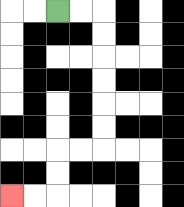{'start': '[2, 0]', 'end': '[0, 8]', 'path_directions': 'R,R,D,D,D,D,D,D,L,L,D,D,L,L', 'path_coordinates': '[[2, 0], [3, 0], [4, 0], [4, 1], [4, 2], [4, 3], [4, 4], [4, 5], [4, 6], [3, 6], [2, 6], [2, 7], [2, 8], [1, 8], [0, 8]]'}